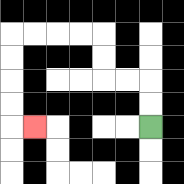{'start': '[6, 5]', 'end': '[1, 5]', 'path_directions': 'U,U,L,L,U,U,L,L,L,L,D,D,D,D,R', 'path_coordinates': '[[6, 5], [6, 4], [6, 3], [5, 3], [4, 3], [4, 2], [4, 1], [3, 1], [2, 1], [1, 1], [0, 1], [0, 2], [0, 3], [0, 4], [0, 5], [1, 5]]'}